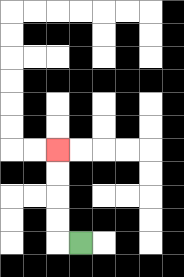{'start': '[3, 10]', 'end': '[2, 6]', 'path_directions': 'L,U,U,U,U', 'path_coordinates': '[[3, 10], [2, 10], [2, 9], [2, 8], [2, 7], [2, 6]]'}